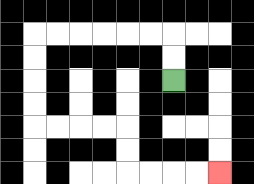{'start': '[7, 3]', 'end': '[9, 7]', 'path_directions': 'U,U,L,L,L,L,L,L,D,D,D,D,R,R,R,R,D,D,R,R,R,R', 'path_coordinates': '[[7, 3], [7, 2], [7, 1], [6, 1], [5, 1], [4, 1], [3, 1], [2, 1], [1, 1], [1, 2], [1, 3], [1, 4], [1, 5], [2, 5], [3, 5], [4, 5], [5, 5], [5, 6], [5, 7], [6, 7], [7, 7], [8, 7], [9, 7]]'}